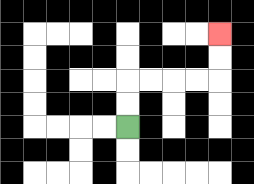{'start': '[5, 5]', 'end': '[9, 1]', 'path_directions': 'U,U,R,R,R,R,U,U', 'path_coordinates': '[[5, 5], [5, 4], [5, 3], [6, 3], [7, 3], [8, 3], [9, 3], [9, 2], [9, 1]]'}